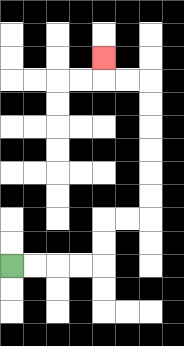{'start': '[0, 11]', 'end': '[4, 2]', 'path_directions': 'R,R,R,R,U,U,R,R,U,U,U,U,U,U,L,L,U', 'path_coordinates': '[[0, 11], [1, 11], [2, 11], [3, 11], [4, 11], [4, 10], [4, 9], [5, 9], [6, 9], [6, 8], [6, 7], [6, 6], [6, 5], [6, 4], [6, 3], [5, 3], [4, 3], [4, 2]]'}